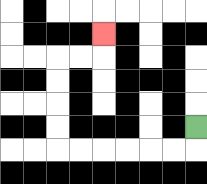{'start': '[8, 5]', 'end': '[4, 1]', 'path_directions': 'D,L,L,L,L,L,L,U,U,U,U,R,R,U', 'path_coordinates': '[[8, 5], [8, 6], [7, 6], [6, 6], [5, 6], [4, 6], [3, 6], [2, 6], [2, 5], [2, 4], [2, 3], [2, 2], [3, 2], [4, 2], [4, 1]]'}